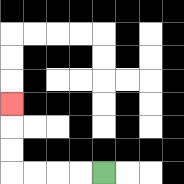{'start': '[4, 7]', 'end': '[0, 4]', 'path_directions': 'L,L,L,L,U,U,U', 'path_coordinates': '[[4, 7], [3, 7], [2, 7], [1, 7], [0, 7], [0, 6], [0, 5], [0, 4]]'}